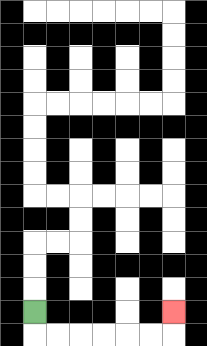{'start': '[1, 13]', 'end': '[7, 13]', 'path_directions': 'D,R,R,R,R,R,R,U', 'path_coordinates': '[[1, 13], [1, 14], [2, 14], [3, 14], [4, 14], [5, 14], [6, 14], [7, 14], [7, 13]]'}